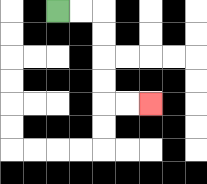{'start': '[2, 0]', 'end': '[6, 4]', 'path_directions': 'R,R,D,D,D,D,R,R', 'path_coordinates': '[[2, 0], [3, 0], [4, 0], [4, 1], [4, 2], [4, 3], [4, 4], [5, 4], [6, 4]]'}